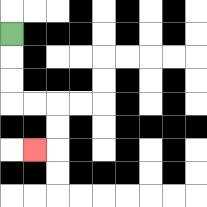{'start': '[0, 1]', 'end': '[1, 6]', 'path_directions': 'D,D,D,R,R,D,D,L', 'path_coordinates': '[[0, 1], [0, 2], [0, 3], [0, 4], [1, 4], [2, 4], [2, 5], [2, 6], [1, 6]]'}